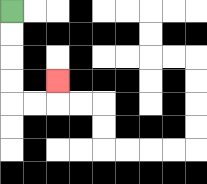{'start': '[0, 0]', 'end': '[2, 3]', 'path_directions': 'D,D,D,D,R,R,U', 'path_coordinates': '[[0, 0], [0, 1], [0, 2], [0, 3], [0, 4], [1, 4], [2, 4], [2, 3]]'}